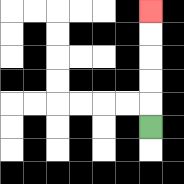{'start': '[6, 5]', 'end': '[6, 0]', 'path_directions': 'U,U,U,U,U', 'path_coordinates': '[[6, 5], [6, 4], [6, 3], [6, 2], [6, 1], [6, 0]]'}